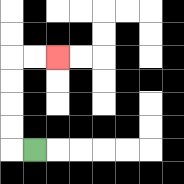{'start': '[1, 6]', 'end': '[2, 2]', 'path_directions': 'L,U,U,U,U,R,R', 'path_coordinates': '[[1, 6], [0, 6], [0, 5], [0, 4], [0, 3], [0, 2], [1, 2], [2, 2]]'}